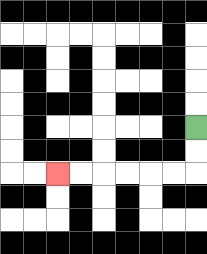{'start': '[8, 5]', 'end': '[2, 7]', 'path_directions': 'D,D,L,L,L,L,L,L', 'path_coordinates': '[[8, 5], [8, 6], [8, 7], [7, 7], [6, 7], [5, 7], [4, 7], [3, 7], [2, 7]]'}